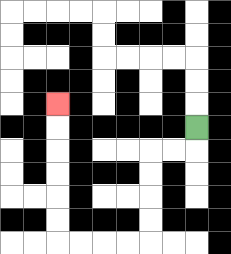{'start': '[8, 5]', 'end': '[2, 4]', 'path_directions': 'D,L,L,D,D,D,D,L,L,L,L,U,U,U,U,U,U', 'path_coordinates': '[[8, 5], [8, 6], [7, 6], [6, 6], [6, 7], [6, 8], [6, 9], [6, 10], [5, 10], [4, 10], [3, 10], [2, 10], [2, 9], [2, 8], [2, 7], [2, 6], [2, 5], [2, 4]]'}